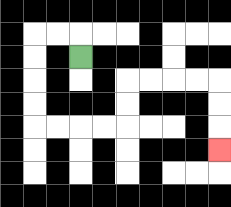{'start': '[3, 2]', 'end': '[9, 6]', 'path_directions': 'U,L,L,D,D,D,D,R,R,R,R,U,U,R,R,R,R,D,D,D', 'path_coordinates': '[[3, 2], [3, 1], [2, 1], [1, 1], [1, 2], [1, 3], [1, 4], [1, 5], [2, 5], [3, 5], [4, 5], [5, 5], [5, 4], [5, 3], [6, 3], [7, 3], [8, 3], [9, 3], [9, 4], [9, 5], [9, 6]]'}